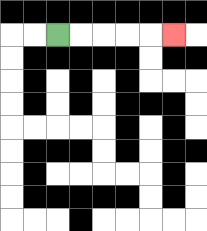{'start': '[2, 1]', 'end': '[7, 1]', 'path_directions': 'R,R,R,R,R', 'path_coordinates': '[[2, 1], [3, 1], [4, 1], [5, 1], [6, 1], [7, 1]]'}